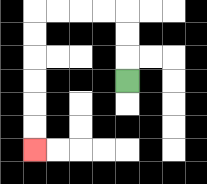{'start': '[5, 3]', 'end': '[1, 6]', 'path_directions': 'U,U,U,L,L,L,L,D,D,D,D,D,D', 'path_coordinates': '[[5, 3], [5, 2], [5, 1], [5, 0], [4, 0], [3, 0], [2, 0], [1, 0], [1, 1], [1, 2], [1, 3], [1, 4], [1, 5], [1, 6]]'}